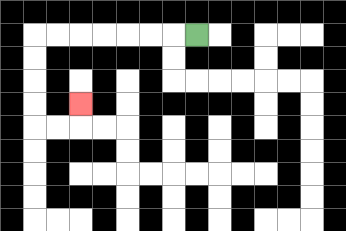{'start': '[8, 1]', 'end': '[3, 4]', 'path_directions': 'L,L,L,L,L,L,L,D,D,D,D,R,R,U', 'path_coordinates': '[[8, 1], [7, 1], [6, 1], [5, 1], [4, 1], [3, 1], [2, 1], [1, 1], [1, 2], [1, 3], [1, 4], [1, 5], [2, 5], [3, 5], [3, 4]]'}